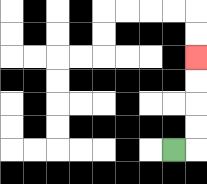{'start': '[7, 6]', 'end': '[8, 2]', 'path_directions': 'R,U,U,U,U', 'path_coordinates': '[[7, 6], [8, 6], [8, 5], [8, 4], [8, 3], [8, 2]]'}